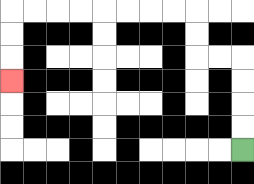{'start': '[10, 6]', 'end': '[0, 3]', 'path_directions': 'U,U,U,U,L,L,U,U,L,L,L,L,L,L,L,L,D,D,D', 'path_coordinates': '[[10, 6], [10, 5], [10, 4], [10, 3], [10, 2], [9, 2], [8, 2], [8, 1], [8, 0], [7, 0], [6, 0], [5, 0], [4, 0], [3, 0], [2, 0], [1, 0], [0, 0], [0, 1], [0, 2], [0, 3]]'}